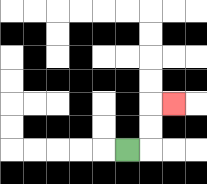{'start': '[5, 6]', 'end': '[7, 4]', 'path_directions': 'R,U,U,R', 'path_coordinates': '[[5, 6], [6, 6], [6, 5], [6, 4], [7, 4]]'}